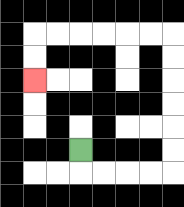{'start': '[3, 6]', 'end': '[1, 3]', 'path_directions': 'D,R,R,R,R,U,U,U,U,U,U,L,L,L,L,L,L,D,D', 'path_coordinates': '[[3, 6], [3, 7], [4, 7], [5, 7], [6, 7], [7, 7], [7, 6], [7, 5], [7, 4], [7, 3], [7, 2], [7, 1], [6, 1], [5, 1], [4, 1], [3, 1], [2, 1], [1, 1], [1, 2], [1, 3]]'}